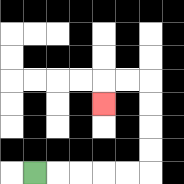{'start': '[1, 7]', 'end': '[4, 4]', 'path_directions': 'R,R,R,R,R,U,U,U,U,L,L,D', 'path_coordinates': '[[1, 7], [2, 7], [3, 7], [4, 7], [5, 7], [6, 7], [6, 6], [6, 5], [6, 4], [6, 3], [5, 3], [4, 3], [4, 4]]'}